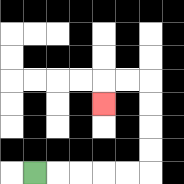{'start': '[1, 7]', 'end': '[4, 4]', 'path_directions': 'R,R,R,R,R,U,U,U,U,L,L,D', 'path_coordinates': '[[1, 7], [2, 7], [3, 7], [4, 7], [5, 7], [6, 7], [6, 6], [6, 5], [6, 4], [6, 3], [5, 3], [4, 3], [4, 4]]'}